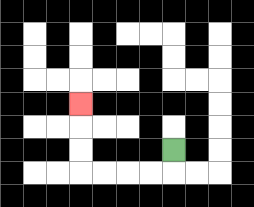{'start': '[7, 6]', 'end': '[3, 4]', 'path_directions': 'D,L,L,L,L,U,U,U', 'path_coordinates': '[[7, 6], [7, 7], [6, 7], [5, 7], [4, 7], [3, 7], [3, 6], [3, 5], [3, 4]]'}